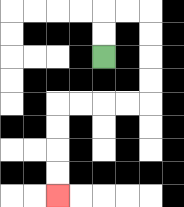{'start': '[4, 2]', 'end': '[2, 8]', 'path_directions': 'U,U,R,R,D,D,D,D,L,L,L,L,D,D,D,D', 'path_coordinates': '[[4, 2], [4, 1], [4, 0], [5, 0], [6, 0], [6, 1], [6, 2], [6, 3], [6, 4], [5, 4], [4, 4], [3, 4], [2, 4], [2, 5], [2, 6], [2, 7], [2, 8]]'}